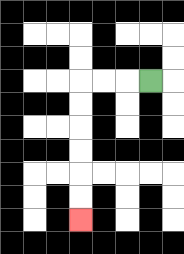{'start': '[6, 3]', 'end': '[3, 9]', 'path_directions': 'L,L,L,D,D,D,D,D,D', 'path_coordinates': '[[6, 3], [5, 3], [4, 3], [3, 3], [3, 4], [3, 5], [3, 6], [3, 7], [3, 8], [3, 9]]'}